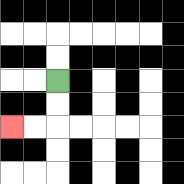{'start': '[2, 3]', 'end': '[0, 5]', 'path_directions': 'D,D,L,L', 'path_coordinates': '[[2, 3], [2, 4], [2, 5], [1, 5], [0, 5]]'}